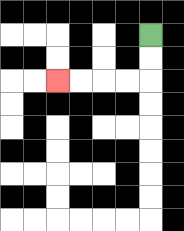{'start': '[6, 1]', 'end': '[2, 3]', 'path_directions': 'D,D,L,L,L,L', 'path_coordinates': '[[6, 1], [6, 2], [6, 3], [5, 3], [4, 3], [3, 3], [2, 3]]'}